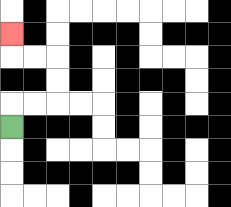{'start': '[0, 5]', 'end': '[0, 1]', 'path_directions': 'U,R,R,U,U,L,L,U', 'path_coordinates': '[[0, 5], [0, 4], [1, 4], [2, 4], [2, 3], [2, 2], [1, 2], [0, 2], [0, 1]]'}